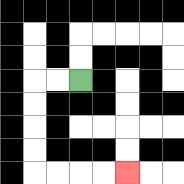{'start': '[3, 3]', 'end': '[5, 7]', 'path_directions': 'L,L,D,D,D,D,R,R,R,R', 'path_coordinates': '[[3, 3], [2, 3], [1, 3], [1, 4], [1, 5], [1, 6], [1, 7], [2, 7], [3, 7], [4, 7], [5, 7]]'}